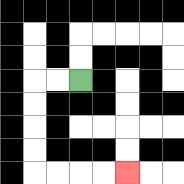{'start': '[3, 3]', 'end': '[5, 7]', 'path_directions': 'L,L,D,D,D,D,R,R,R,R', 'path_coordinates': '[[3, 3], [2, 3], [1, 3], [1, 4], [1, 5], [1, 6], [1, 7], [2, 7], [3, 7], [4, 7], [5, 7]]'}